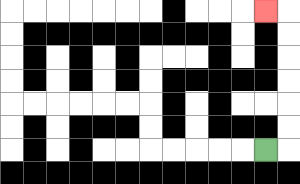{'start': '[11, 6]', 'end': '[11, 0]', 'path_directions': 'R,U,U,U,U,U,U,L', 'path_coordinates': '[[11, 6], [12, 6], [12, 5], [12, 4], [12, 3], [12, 2], [12, 1], [12, 0], [11, 0]]'}